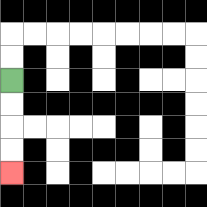{'start': '[0, 3]', 'end': '[0, 7]', 'path_directions': 'D,D,D,D', 'path_coordinates': '[[0, 3], [0, 4], [0, 5], [0, 6], [0, 7]]'}